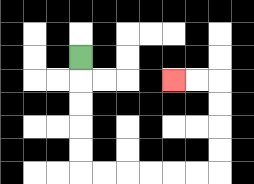{'start': '[3, 2]', 'end': '[7, 3]', 'path_directions': 'D,D,D,D,D,R,R,R,R,R,R,U,U,U,U,L,L', 'path_coordinates': '[[3, 2], [3, 3], [3, 4], [3, 5], [3, 6], [3, 7], [4, 7], [5, 7], [6, 7], [7, 7], [8, 7], [9, 7], [9, 6], [9, 5], [9, 4], [9, 3], [8, 3], [7, 3]]'}